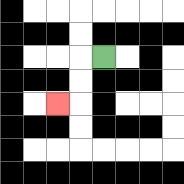{'start': '[4, 2]', 'end': '[2, 4]', 'path_directions': 'L,D,D,L', 'path_coordinates': '[[4, 2], [3, 2], [3, 3], [3, 4], [2, 4]]'}